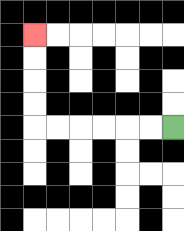{'start': '[7, 5]', 'end': '[1, 1]', 'path_directions': 'L,L,L,L,L,L,U,U,U,U', 'path_coordinates': '[[7, 5], [6, 5], [5, 5], [4, 5], [3, 5], [2, 5], [1, 5], [1, 4], [1, 3], [1, 2], [1, 1]]'}